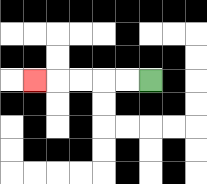{'start': '[6, 3]', 'end': '[1, 3]', 'path_directions': 'L,L,L,L,L', 'path_coordinates': '[[6, 3], [5, 3], [4, 3], [3, 3], [2, 3], [1, 3]]'}